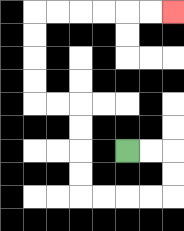{'start': '[5, 6]', 'end': '[7, 0]', 'path_directions': 'R,R,D,D,L,L,L,L,U,U,U,U,L,L,U,U,U,U,R,R,R,R,R,R', 'path_coordinates': '[[5, 6], [6, 6], [7, 6], [7, 7], [7, 8], [6, 8], [5, 8], [4, 8], [3, 8], [3, 7], [3, 6], [3, 5], [3, 4], [2, 4], [1, 4], [1, 3], [1, 2], [1, 1], [1, 0], [2, 0], [3, 0], [4, 0], [5, 0], [6, 0], [7, 0]]'}